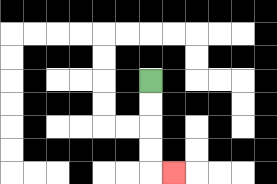{'start': '[6, 3]', 'end': '[7, 7]', 'path_directions': 'D,D,D,D,R', 'path_coordinates': '[[6, 3], [6, 4], [6, 5], [6, 6], [6, 7], [7, 7]]'}